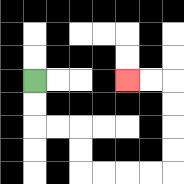{'start': '[1, 3]', 'end': '[5, 3]', 'path_directions': 'D,D,R,R,D,D,R,R,R,R,U,U,U,U,L,L', 'path_coordinates': '[[1, 3], [1, 4], [1, 5], [2, 5], [3, 5], [3, 6], [3, 7], [4, 7], [5, 7], [6, 7], [7, 7], [7, 6], [7, 5], [7, 4], [7, 3], [6, 3], [5, 3]]'}